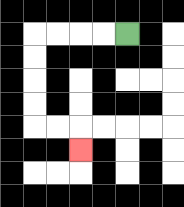{'start': '[5, 1]', 'end': '[3, 6]', 'path_directions': 'L,L,L,L,D,D,D,D,R,R,D', 'path_coordinates': '[[5, 1], [4, 1], [3, 1], [2, 1], [1, 1], [1, 2], [1, 3], [1, 4], [1, 5], [2, 5], [3, 5], [3, 6]]'}